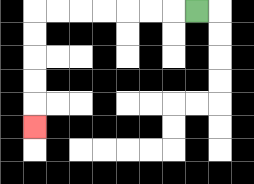{'start': '[8, 0]', 'end': '[1, 5]', 'path_directions': 'L,L,L,L,L,L,L,D,D,D,D,D', 'path_coordinates': '[[8, 0], [7, 0], [6, 0], [5, 0], [4, 0], [3, 0], [2, 0], [1, 0], [1, 1], [1, 2], [1, 3], [1, 4], [1, 5]]'}